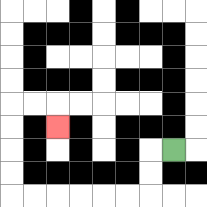{'start': '[7, 6]', 'end': '[2, 5]', 'path_directions': 'L,D,D,L,L,L,L,L,L,U,U,U,U,R,R,D', 'path_coordinates': '[[7, 6], [6, 6], [6, 7], [6, 8], [5, 8], [4, 8], [3, 8], [2, 8], [1, 8], [0, 8], [0, 7], [0, 6], [0, 5], [0, 4], [1, 4], [2, 4], [2, 5]]'}